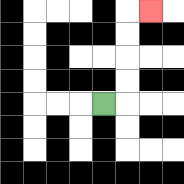{'start': '[4, 4]', 'end': '[6, 0]', 'path_directions': 'R,U,U,U,U,R', 'path_coordinates': '[[4, 4], [5, 4], [5, 3], [5, 2], [5, 1], [5, 0], [6, 0]]'}